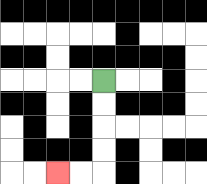{'start': '[4, 3]', 'end': '[2, 7]', 'path_directions': 'D,D,D,D,L,L', 'path_coordinates': '[[4, 3], [4, 4], [4, 5], [4, 6], [4, 7], [3, 7], [2, 7]]'}